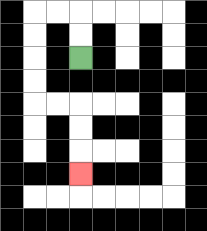{'start': '[3, 2]', 'end': '[3, 7]', 'path_directions': 'U,U,L,L,D,D,D,D,R,R,D,D,D', 'path_coordinates': '[[3, 2], [3, 1], [3, 0], [2, 0], [1, 0], [1, 1], [1, 2], [1, 3], [1, 4], [2, 4], [3, 4], [3, 5], [3, 6], [3, 7]]'}